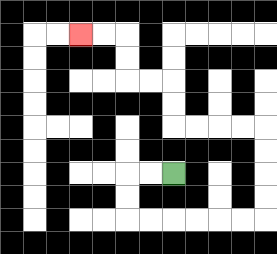{'start': '[7, 7]', 'end': '[3, 1]', 'path_directions': 'L,L,D,D,R,R,R,R,R,R,U,U,U,U,L,L,L,L,U,U,L,L,U,U,L,L', 'path_coordinates': '[[7, 7], [6, 7], [5, 7], [5, 8], [5, 9], [6, 9], [7, 9], [8, 9], [9, 9], [10, 9], [11, 9], [11, 8], [11, 7], [11, 6], [11, 5], [10, 5], [9, 5], [8, 5], [7, 5], [7, 4], [7, 3], [6, 3], [5, 3], [5, 2], [5, 1], [4, 1], [3, 1]]'}